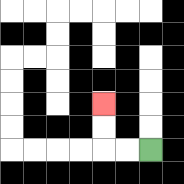{'start': '[6, 6]', 'end': '[4, 4]', 'path_directions': 'L,L,U,U', 'path_coordinates': '[[6, 6], [5, 6], [4, 6], [4, 5], [4, 4]]'}